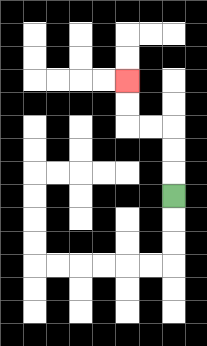{'start': '[7, 8]', 'end': '[5, 3]', 'path_directions': 'U,U,U,L,L,U,U', 'path_coordinates': '[[7, 8], [7, 7], [7, 6], [7, 5], [6, 5], [5, 5], [5, 4], [5, 3]]'}